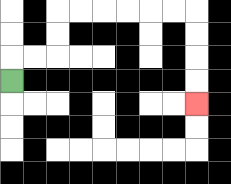{'start': '[0, 3]', 'end': '[8, 4]', 'path_directions': 'U,R,R,U,U,R,R,R,R,R,R,D,D,D,D', 'path_coordinates': '[[0, 3], [0, 2], [1, 2], [2, 2], [2, 1], [2, 0], [3, 0], [4, 0], [5, 0], [6, 0], [7, 0], [8, 0], [8, 1], [8, 2], [8, 3], [8, 4]]'}